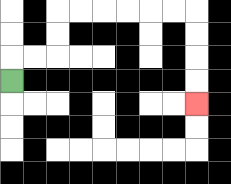{'start': '[0, 3]', 'end': '[8, 4]', 'path_directions': 'U,R,R,U,U,R,R,R,R,R,R,D,D,D,D', 'path_coordinates': '[[0, 3], [0, 2], [1, 2], [2, 2], [2, 1], [2, 0], [3, 0], [4, 0], [5, 0], [6, 0], [7, 0], [8, 0], [8, 1], [8, 2], [8, 3], [8, 4]]'}